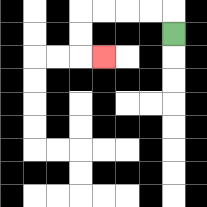{'start': '[7, 1]', 'end': '[4, 2]', 'path_directions': 'U,L,L,L,L,D,D,R', 'path_coordinates': '[[7, 1], [7, 0], [6, 0], [5, 0], [4, 0], [3, 0], [3, 1], [3, 2], [4, 2]]'}